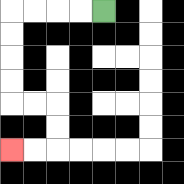{'start': '[4, 0]', 'end': '[0, 6]', 'path_directions': 'L,L,L,L,D,D,D,D,R,R,D,D,L,L', 'path_coordinates': '[[4, 0], [3, 0], [2, 0], [1, 0], [0, 0], [0, 1], [0, 2], [0, 3], [0, 4], [1, 4], [2, 4], [2, 5], [2, 6], [1, 6], [0, 6]]'}